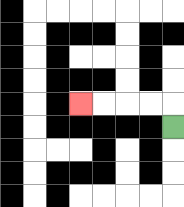{'start': '[7, 5]', 'end': '[3, 4]', 'path_directions': 'U,L,L,L,L', 'path_coordinates': '[[7, 5], [7, 4], [6, 4], [5, 4], [4, 4], [3, 4]]'}